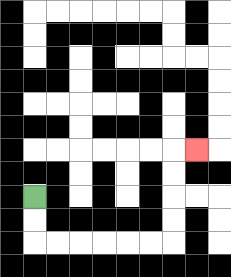{'start': '[1, 8]', 'end': '[8, 6]', 'path_directions': 'D,D,R,R,R,R,R,R,U,U,U,U,R', 'path_coordinates': '[[1, 8], [1, 9], [1, 10], [2, 10], [3, 10], [4, 10], [5, 10], [6, 10], [7, 10], [7, 9], [7, 8], [7, 7], [7, 6], [8, 6]]'}